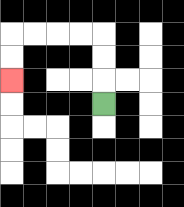{'start': '[4, 4]', 'end': '[0, 3]', 'path_directions': 'U,U,U,L,L,L,L,D,D', 'path_coordinates': '[[4, 4], [4, 3], [4, 2], [4, 1], [3, 1], [2, 1], [1, 1], [0, 1], [0, 2], [0, 3]]'}